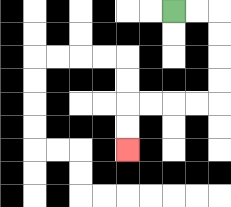{'start': '[7, 0]', 'end': '[5, 6]', 'path_directions': 'R,R,D,D,D,D,L,L,L,L,D,D', 'path_coordinates': '[[7, 0], [8, 0], [9, 0], [9, 1], [9, 2], [9, 3], [9, 4], [8, 4], [7, 4], [6, 4], [5, 4], [5, 5], [5, 6]]'}